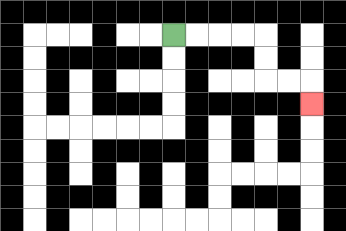{'start': '[7, 1]', 'end': '[13, 4]', 'path_directions': 'R,R,R,R,D,D,R,R,D', 'path_coordinates': '[[7, 1], [8, 1], [9, 1], [10, 1], [11, 1], [11, 2], [11, 3], [12, 3], [13, 3], [13, 4]]'}